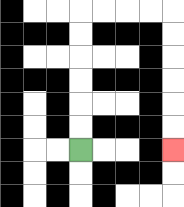{'start': '[3, 6]', 'end': '[7, 6]', 'path_directions': 'U,U,U,U,U,U,R,R,R,R,D,D,D,D,D,D', 'path_coordinates': '[[3, 6], [3, 5], [3, 4], [3, 3], [3, 2], [3, 1], [3, 0], [4, 0], [5, 0], [6, 0], [7, 0], [7, 1], [7, 2], [7, 3], [7, 4], [7, 5], [7, 6]]'}